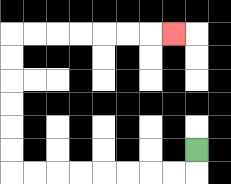{'start': '[8, 6]', 'end': '[7, 1]', 'path_directions': 'D,L,L,L,L,L,L,L,L,U,U,U,U,U,U,R,R,R,R,R,R,R', 'path_coordinates': '[[8, 6], [8, 7], [7, 7], [6, 7], [5, 7], [4, 7], [3, 7], [2, 7], [1, 7], [0, 7], [0, 6], [0, 5], [0, 4], [0, 3], [0, 2], [0, 1], [1, 1], [2, 1], [3, 1], [4, 1], [5, 1], [6, 1], [7, 1]]'}